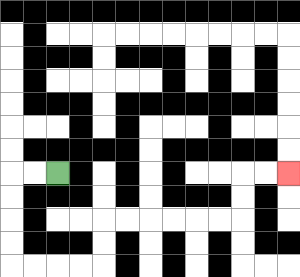{'start': '[2, 7]', 'end': '[12, 7]', 'path_directions': 'L,L,D,D,D,D,R,R,R,R,U,U,R,R,R,R,R,R,U,U,R,R', 'path_coordinates': '[[2, 7], [1, 7], [0, 7], [0, 8], [0, 9], [0, 10], [0, 11], [1, 11], [2, 11], [3, 11], [4, 11], [4, 10], [4, 9], [5, 9], [6, 9], [7, 9], [8, 9], [9, 9], [10, 9], [10, 8], [10, 7], [11, 7], [12, 7]]'}